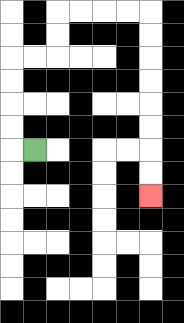{'start': '[1, 6]', 'end': '[6, 8]', 'path_directions': 'L,U,U,U,U,R,R,U,U,R,R,R,R,D,D,D,D,D,D,D,D', 'path_coordinates': '[[1, 6], [0, 6], [0, 5], [0, 4], [0, 3], [0, 2], [1, 2], [2, 2], [2, 1], [2, 0], [3, 0], [4, 0], [5, 0], [6, 0], [6, 1], [6, 2], [6, 3], [6, 4], [6, 5], [6, 6], [6, 7], [6, 8]]'}